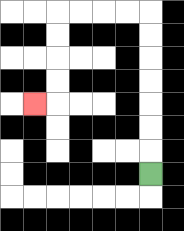{'start': '[6, 7]', 'end': '[1, 4]', 'path_directions': 'U,U,U,U,U,U,U,L,L,L,L,D,D,D,D,L', 'path_coordinates': '[[6, 7], [6, 6], [6, 5], [6, 4], [6, 3], [6, 2], [6, 1], [6, 0], [5, 0], [4, 0], [3, 0], [2, 0], [2, 1], [2, 2], [2, 3], [2, 4], [1, 4]]'}